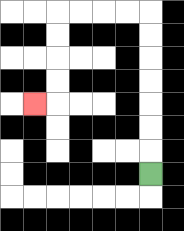{'start': '[6, 7]', 'end': '[1, 4]', 'path_directions': 'U,U,U,U,U,U,U,L,L,L,L,D,D,D,D,L', 'path_coordinates': '[[6, 7], [6, 6], [6, 5], [6, 4], [6, 3], [6, 2], [6, 1], [6, 0], [5, 0], [4, 0], [3, 0], [2, 0], [2, 1], [2, 2], [2, 3], [2, 4], [1, 4]]'}